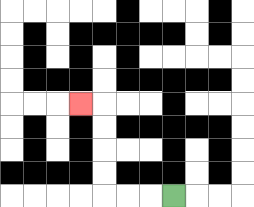{'start': '[7, 8]', 'end': '[3, 4]', 'path_directions': 'L,L,L,U,U,U,U,L', 'path_coordinates': '[[7, 8], [6, 8], [5, 8], [4, 8], [4, 7], [4, 6], [4, 5], [4, 4], [3, 4]]'}